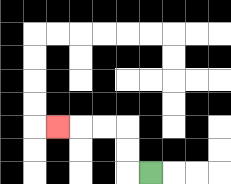{'start': '[6, 7]', 'end': '[2, 5]', 'path_directions': 'L,U,U,L,L,L', 'path_coordinates': '[[6, 7], [5, 7], [5, 6], [5, 5], [4, 5], [3, 5], [2, 5]]'}